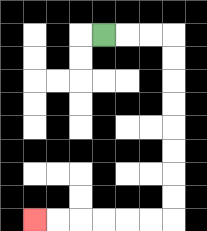{'start': '[4, 1]', 'end': '[1, 9]', 'path_directions': 'R,R,R,D,D,D,D,D,D,D,D,L,L,L,L,L,L', 'path_coordinates': '[[4, 1], [5, 1], [6, 1], [7, 1], [7, 2], [7, 3], [7, 4], [7, 5], [7, 6], [7, 7], [7, 8], [7, 9], [6, 9], [5, 9], [4, 9], [3, 9], [2, 9], [1, 9]]'}